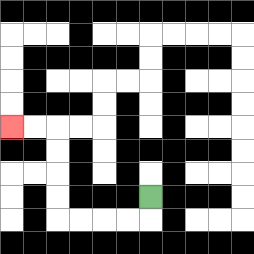{'start': '[6, 8]', 'end': '[0, 5]', 'path_directions': 'D,L,L,L,L,U,U,U,U,L,L', 'path_coordinates': '[[6, 8], [6, 9], [5, 9], [4, 9], [3, 9], [2, 9], [2, 8], [2, 7], [2, 6], [2, 5], [1, 5], [0, 5]]'}